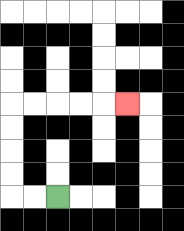{'start': '[2, 8]', 'end': '[5, 4]', 'path_directions': 'L,L,U,U,U,U,R,R,R,R,R', 'path_coordinates': '[[2, 8], [1, 8], [0, 8], [0, 7], [0, 6], [0, 5], [0, 4], [1, 4], [2, 4], [3, 4], [4, 4], [5, 4]]'}